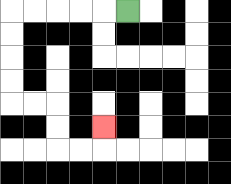{'start': '[5, 0]', 'end': '[4, 5]', 'path_directions': 'L,L,L,L,L,D,D,D,D,R,R,D,D,R,R,U', 'path_coordinates': '[[5, 0], [4, 0], [3, 0], [2, 0], [1, 0], [0, 0], [0, 1], [0, 2], [0, 3], [0, 4], [1, 4], [2, 4], [2, 5], [2, 6], [3, 6], [4, 6], [4, 5]]'}